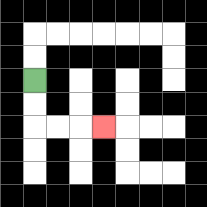{'start': '[1, 3]', 'end': '[4, 5]', 'path_directions': 'D,D,R,R,R', 'path_coordinates': '[[1, 3], [1, 4], [1, 5], [2, 5], [3, 5], [4, 5]]'}